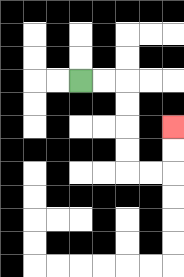{'start': '[3, 3]', 'end': '[7, 5]', 'path_directions': 'R,R,D,D,D,D,R,R,U,U', 'path_coordinates': '[[3, 3], [4, 3], [5, 3], [5, 4], [5, 5], [5, 6], [5, 7], [6, 7], [7, 7], [7, 6], [7, 5]]'}